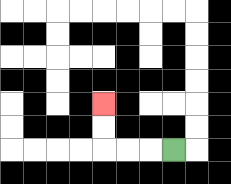{'start': '[7, 6]', 'end': '[4, 4]', 'path_directions': 'L,L,L,U,U', 'path_coordinates': '[[7, 6], [6, 6], [5, 6], [4, 6], [4, 5], [4, 4]]'}